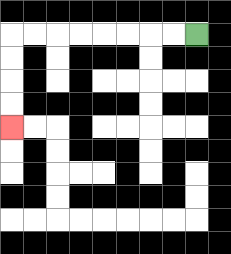{'start': '[8, 1]', 'end': '[0, 5]', 'path_directions': 'L,L,L,L,L,L,L,L,D,D,D,D', 'path_coordinates': '[[8, 1], [7, 1], [6, 1], [5, 1], [4, 1], [3, 1], [2, 1], [1, 1], [0, 1], [0, 2], [0, 3], [0, 4], [0, 5]]'}